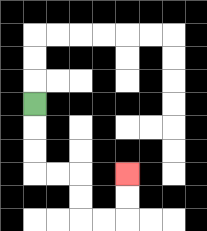{'start': '[1, 4]', 'end': '[5, 7]', 'path_directions': 'D,D,D,R,R,D,D,R,R,U,U', 'path_coordinates': '[[1, 4], [1, 5], [1, 6], [1, 7], [2, 7], [3, 7], [3, 8], [3, 9], [4, 9], [5, 9], [5, 8], [5, 7]]'}